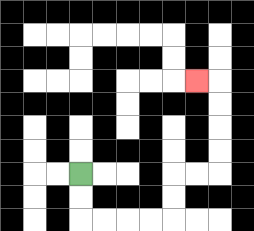{'start': '[3, 7]', 'end': '[8, 3]', 'path_directions': 'D,D,R,R,R,R,U,U,R,R,U,U,U,U,L', 'path_coordinates': '[[3, 7], [3, 8], [3, 9], [4, 9], [5, 9], [6, 9], [7, 9], [7, 8], [7, 7], [8, 7], [9, 7], [9, 6], [9, 5], [9, 4], [9, 3], [8, 3]]'}